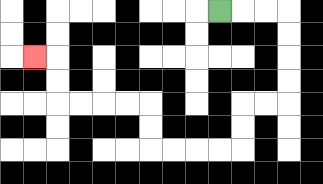{'start': '[9, 0]', 'end': '[1, 2]', 'path_directions': 'R,R,R,D,D,D,D,L,L,D,D,L,L,L,L,U,U,L,L,L,L,U,U,L', 'path_coordinates': '[[9, 0], [10, 0], [11, 0], [12, 0], [12, 1], [12, 2], [12, 3], [12, 4], [11, 4], [10, 4], [10, 5], [10, 6], [9, 6], [8, 6], [7, 6], [6, 6], [6, 5], [6, 4], [5, 4], [4, 4], [3, 4], [2, 4], [2, 3], [2, 2], [1, 2]]'}